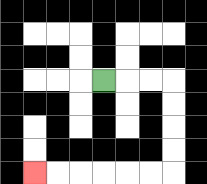{'start': '[4, 3]', 'end': '[1, 7]', 'path_directions': 'R,R,R,D,D,D,D,L,L,L,L,L,L', 'path_coordinates': '[[4, 3], [5, 3], [6, 3], [7, 3], [7, 4], [7, 5], [7, 6], [7, 7], [6, 7], [5, 7], [4, 7], [3, 7], [2, 7], [1, 7]]'}